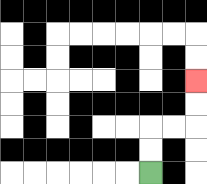{'start': '[6, 7]', 'end': '[8, 3]', 'path_directions': 'U,U,R,R,U,U', 'path_coordinates': '[[6, 7], [6, 6], [6, 5], [7, 5], [8, 5], [8, 4], [8, 3]]'}